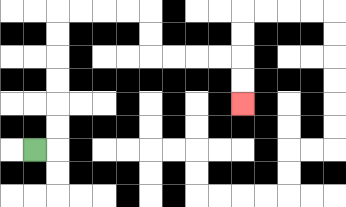{'start': '[1, 6]', 'end': '[10, 4]', 'path_directions': 'R,U,U,U,U,U,U,R,R,R,R,D,D,R,R,R,R,D,D', 'path_coordinates': '[[1, 6], [2, 6], [2, 5], [2, 4], [2, 3], [2, 2], [2, 1], [2, 0], [3, 0], [4, 0], [5, 0], [6, 0], [6, 1], [6, 2], [7, 2], [8, 2], [9, 2], [10, 2], [10, 3], [10, 4]]'}